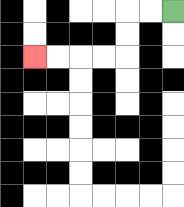{'start': '[7, 0]', 'end': '[1, 2]', 'path_directions': 'L,L,D,D,L,L,L,L', 'path_coordinates': '[[7, 0], [6, 0], [5, 0], [5, 1], [5, 2], [4, 2], [3, 2], [2, 2], [1, 2]]'}